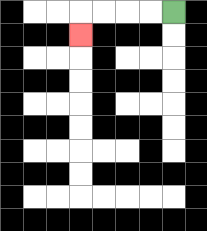{'start': '[7, 0]', 'end': '[3, 1]', 'path_directions': 'L,L,L,L,D', 'path_coordinates': '[[7, 0], [6, 0], [5, 0], [4, 0], [3, 0], [3, 1]]'}